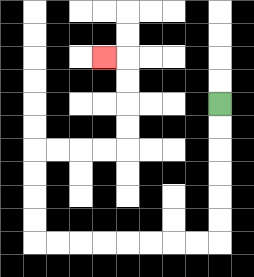{'start': '[9, 4]', 'end': '[4, 2]', 'path_directions': 'D,D,D,D,D,D,L,L,L,L,L,L,L,L,U,U,U,U,R,R,R,R,U,U,U,U,L', 'path_coordinates': '[[9, 4], [9, 5], [9, 6], [9, 7], [9, 8], [9, 9], [9, 10], [8, 10], [7, 10], [6, 10], [5, 10], [4, 10], [3, 10], [2, 10], [1, 10], [1, 9], [1, 8], [1, 7], [1, 6], [2, 6], [3, 6], [4, 6], [5, 6], [5, 5], [5, 4], [5, 3], [5, 2], [4, 2]]'}